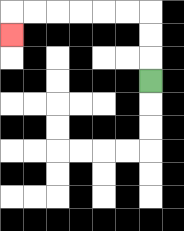{'start': '[6, 3]', 'end': '[0, 1]', 'path_directions': 'U,U,U,L,L,L,L,L,L,D', 'path_coordinates': '[[6, 3], [6, 2], [6, 1], [6, 0], [5, 0], [4, 0], [3, 0], [2, 0], [1, 0], [0, 0], [0, 1]]'}